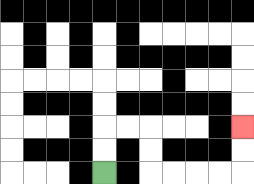{'start': '[4, 7]', 'end': '[10, 5]', 'path_directions': 'U,U,R,R,D,D,R,R,R,R,U,U', 'path_coordinates': '[[4, 7], [4, 6], [4, 5], [5, 5], [6, 5], [6, 6], [6, 7], [7, 7], [8, 7], [9, 7], [10, 7], [10, 6], [10, 5]]'}